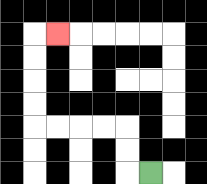{'start': '[6, 7]', 'end': '[2, 1]', 'path_directions': 'L,U,U,L,L,L,L,U,U,U,U,R', 'path_coordinates': '[[6, 7], [5, 7], [5, 6], [5, 5], [4, 5], [3, 5], [2, 5], [1, 5], [1, 4], [1, 3], [1, 2], [1, 1], [2, 1]]'}